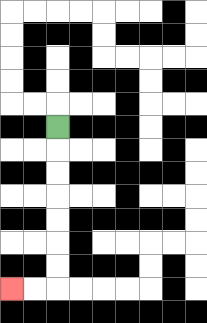{'start': '[2, 5]', 'end': '[0, 12]', 'path_directions': 'D,D,D,D,D,D,D,L,L', 'path_coordinates': '[[2, 5], [2, 6], [2, 7], [2, 8], [2, 9], [2, 10], [2, 11], [2, 12], [1, 12], [0, 12]]'}